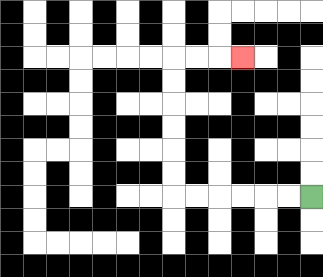{'start': '[13, 8]', 'end': '[10, 2]', 'path_directions': 'L,L,L,L,L,L,U,U,U,U,U,U,R,R,R', 'path_coordinates': '[[13, 8], [12, 8], [11, 8], [10, 8], [9, 8], [8, 8], [7, 8], [7, 7], [7, 6], [7, 5], [7, 4], [7, 3], [7, 2], [8, 2], [9, 2], [10, 2]]'}